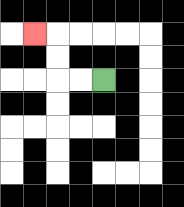{'start': '[4, 3]', 'end': '[1, 1]', 'path_directions': 'L,L,U,U,L', 'path_coordinates': '[[4, 3], [3, 3], [2, 3], [2, 2], [2, 1], [1, 1]]'}